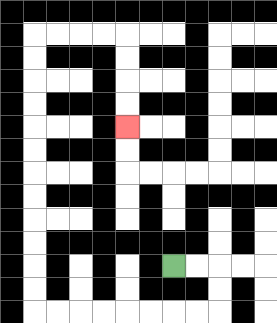{'start': '[7, 11]', 'end': '[5, 5]', 'path_directions': 'R,R,D,D,L,L,L,L,L,L,L,L,U,U,U,U,U,U,U,U,U,U,U,U,R,R,R,R,D,D,D,D', 'path_coordinates': '[[7, 11], [8, 11], [9, 11], [9, 12], [9, 13], [8, 13], [7, 13], [6, 13], [5, 13], [4, 13], [3, 13], [2, 13], [1, 13], [1, 12], [1, 11], [1, 10], [1, 9], [1, 8], [1, 7], [1, 6], [1, 5], [1, 4], [1, 3], [1, 2], [1, 1], [2, 1], [3, 1], [4, 1], [5, 1], [5, 2], [5, 3], [5, 4], [5, 5]]'}